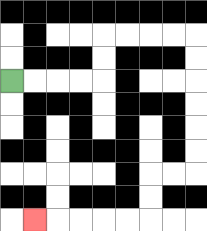{'start': '[0, 3]', 'end': '[1, 9]', 'path_directions': 'R,R,R,R,U,U,R,R,R,R,D,D,D,D,D,D,L,L,D,D,L,L,L,L,L', 'path_coordinates': '[[0, 3], [1, 3], [2, 3], [3, 3], [4, 3], [4, 2], [4, 1], [5, 1], [6, 1], [7, 1], [8, 1], [8, 2], [8, 3], [8, 4], [8, 5], [8, 6], [8, 7], [7, 7], [6, 7], [6, 8], [6, 9], [5, 9], [4, 9], [3, 9], [2, 9], [1, 9]]'}